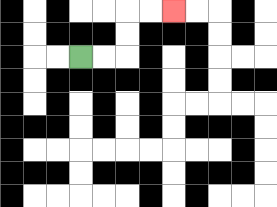{'start': '[3, 2]', 'end': '[7, 0]', 'path_directions': 'R,R,U,U,R,R', 'path_coordinates': '[[3, 2], [4, 2], [5, 2], [5, 1], [5, 0], [6, 0], [7, 0]]'}